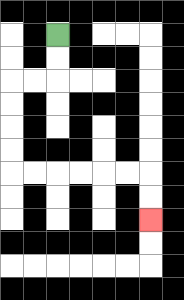{'start': '[2, 1]', 'end': '[6, 9]', 'path_directions': 'D,D,L,L,D,D,D,D,R,R,R,R,R,R,D,D', 'path_coordinates': '[[2, 1], [2, 2], [2, 3], [1, 3], [0, 3], [0, 4], [0, 5], [0, 6], [0, 7], [1, 7], [2, 7], [3, 7], [4, 7], [5, 7], [6, 7], [6, 8], [6, 9]]'}